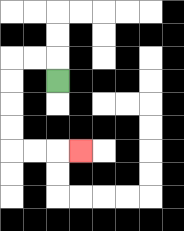{'start': '[2, 3]', 'end': '[3, 6]', 'path_directions': 'U,L,L,D,D,D,D,R,R,R', 'path_coordinates': '[[2, 3], [2, 2], [1, 2], [0, 2], [0, 3], [0, 4], [0, 5], [0, 6], [1, 6], [2, 6], [3, 6]]'}